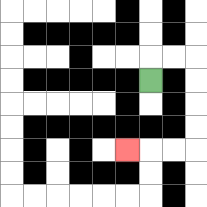{'start': '[6, 3]', 'end': '[5, 6]', 'path_directions': 'U,R,R,D,D,D,D,L,L,L', 'path_coordinates': '[[6, 3], [6, 2], [7, 2], [8, 2], [8, 3], [8, 4], [8, 5], [8, 6], [7, 6], [6, 6], [5, 6]]'}